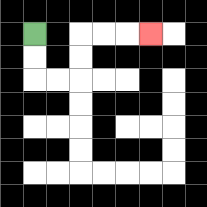{'start': '[1, 1]', 'end': '[6, 1]', 'path_directions': 'D,D,R,R,U,U,R,R,R', 'path_coordinates': '[[1, 1], [1, 2], [1, 3], [2, 3], [3, 3], [3, 2], [3, 1], [4, 1], [5, 1], [6, 1]]'}